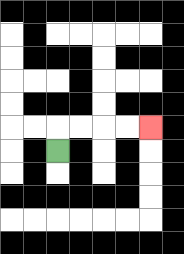{'start': '[2, 6]', 'end': '[6, 5]', 'path_directions': 'U,R,R,R,R', 'path_coordinates': '[[2, 6], [2, 5], [3, 5], [4, 5], [5, 5], [6, 5]]'}